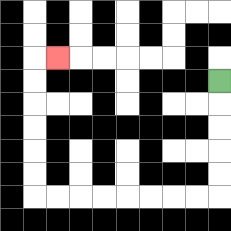{'start': '[9, 3]', 'end': '[2, 2]', 'path_directions': 'D,D,D,D,D,L,L,L,L,L,L,L,L,U,U,U,U,U,U,R', 'path_coordinates': '[[9, 3], [9, 4], [9, 5], [9, 6], [9, 7], [9, 8], [8, 8], [7, 8], [6, 8], [5, 8], [4, 8], [3, 8], [2, 8], [1, 8], [1, 7], [1, 6], [1, 5], [1, 4], [1, 3], [1, 2], [2, 2]]'}